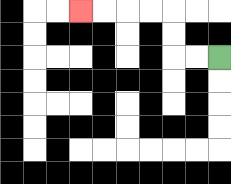{'start': '[9, 2]', 'end': '[3, 0]', 'path_directions': 'L,L,U,U,L,L,L,L', 'path_coordinates': '[[9, 2], [8, 2], [7, 2], [7, 1], [7, 0], [6, 0], [5, 0], [4, 0], [3, 0]]'}